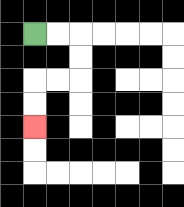{'start': '[1, 1]', 'end': '[1, 5]', 'path_directions': 'R,R,D,D,L,L,D,D', 'path_coordinates': '[[1, 1], [2, 1], [3, 1], [3, 2], [3, 3], [2, 3], [1, 3], [1, 4], [1, 5]]'}